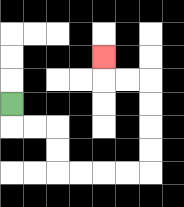{'start': '[0, 4]', 'end': '[4, 2]', 'path_directions': 'D,R,R,D,D,R,R,R,R,U,U,U,U,L,L,U', 'path_coordinates': '[[0, 4], [0, 5], [1, 5], [2, 5], [2, 6], [2, 7], [3, 7], [4, 7], [5, 7], [6, 7], [6, 6], [6, 5], [6, 4], [6, 3], [5, 3], [4, 3], [4, 2]]'}